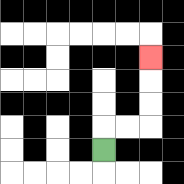{'start': '[4, 6]', 'end': '[6, 2]', 'path_directions': 'U,R,R,U,U,U', 'path_coordinates': '[[4, 6], [4, 5], [5, 5], [6, 5], [6, 4], [6, 3], [6, 2]]'}